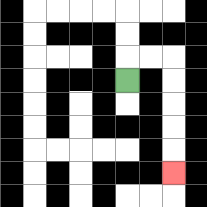{'start': '[5, 3]', 'end': '[7, 7]', 'path_directions': 'U,R,R,D,D,D,D,D', 'path_coordinates': '[[5, 3], [5, 2], [6, 2], [7, 2], [7, 3], [7, 4], [7, 5], [7, 6], [7, 7]]'}